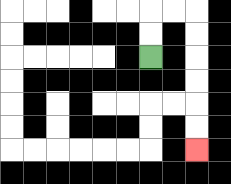{'start': '[6, 2]', 'end': '[8, 6]', 'path_directions': 'U,U,R,R,D,D,D,D,D,D', 'path_coordinates': '[[6, 2], [6, 1], [6, 0], [7, 0], [8, 0], [8, 1], [8, 2], [8, 3], [8, 4], [8, 5], [8, 6]]'}